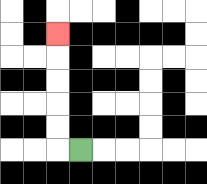{'start': '[3, 6]', 'end': '[2, 1]', 'path_directions': 'L,U,U,U,U,U', 'path_coordinates': '[[3, 6], [2, 6], [2, 5], [2, 4], [2, 3], [2, 2], [2, 1]]'}